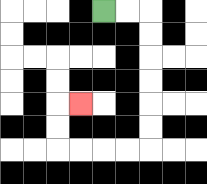{'start': '[4, 0]', 'end': '[3, 4]', 'path_directions': 'R,R,D,D,D,D,D,D,L,L,L,L,U,U,R', 'path_coordinates': '[[4, 0], [5, 0], [6, 0], [6, 1], [6, 2], [6, 3], [6, 4], [6, 5], [6, 6], [5, 6], [4, 6], [3, 6], [2, 6], [2, 5], [2, 4], [3, 4]]'}